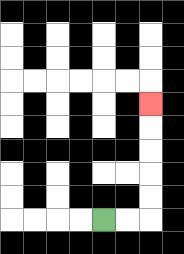{'start': '[4, 9]', 'end': '[6, 4]', 'path_directions': 'R,R,U,U,U,U,U', 'path_coordinates': '[[4, 9], [5, 9], [6, 9], [6, 8], [6, 7], [6, 6], [6, 5], [6, 4]]'}